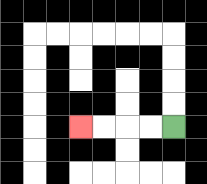{'start': '[7, 5]', 'end': '[3, 5]', 'path_directions': 'L,L,L,L', 'path_coordinates': '[[7, 5], [6, 5], [5, 5], [4, 5], [3, 5]]'}